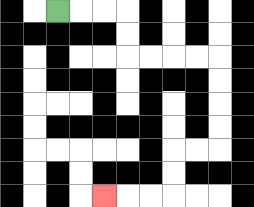{'start': '[2, 0]', 'end': '[4, 8]', 'path_directions': 'R,R,R,D,D,R,R,R,R,D,D,D,D,L,L,D,D,L,L,L', 'path_coordinates': '[[2, 0], [3, 0], [4, 0], [5, 0], [5, 1], [5, 2], [6, 2], [7, 2], [8, 2], [9, 2], [9, 3], [9, 4], [9, 5], [9, 6], [8, 6], [7, 6], [7, 7], [7, 8], [6, 8], [5, 8], [4, 8]]'}